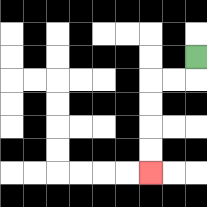{'start': '[8, 2]', 'end': '[6, 7]', 'path_directions': 'D,L,L,D,D,D,D', 'path_coordinates': '[[8, 2], [8, 3], [7, 3], [6, 3], [6, 4], [6, 5], [6, 6], [6, 7]]'}